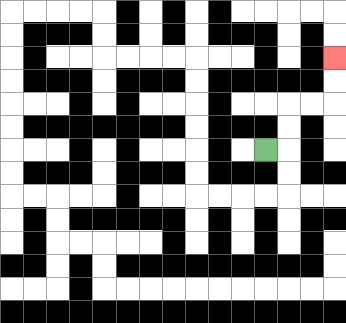{'start': '[11, 6]', 'end': '[14, 2]', 'path_directions': 'R,U,U,R,R,U,U', 'path_coordinates': '[[11, 6], [12, 6], [12, 5], [12, 4], [13, 4], [14, 4], [14, 3], [14, 2]]'}